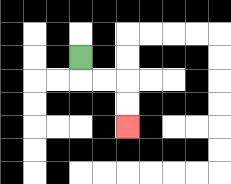{'start': '[3, 2]', 'end': '[5, 5]', 'path_directions': 'D,R,R,D,D', 'path_coordinates': '[[3, 2], [3, 3], [4, 3], [5, 3], [5, 4], [5, 5]]'}